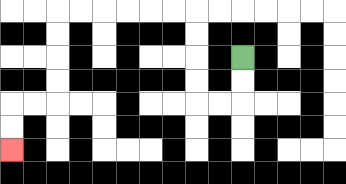{'start': '[10, 2]', 'end': '[0, 6]', 'path_directions': 'D,D,L,L,U,U,U,U,L,L,L,L,L,L,D,D,D,D,L,L,D,D', 'path_coordinates': '[[10, 2], [10, 3], [10, 4], [9, 4], [8, 4], [8, 3], [8, 2], [8, 1], [8, 0], [7, 0], [6, 0], [5, 0], [4, 0], [3, 0], [2, 0], [2, 1], [2, 2], [2, 3], [2, 4], [1, 4], [0, 4], [0, 5], [0, 6]]'}